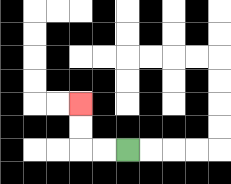{'start': '[5, 6]', 'end': '[3, 4]', 'path_directions': 'L,L,U,U', 'path_coordinates': '[[5, 6], [4, 6], [3, 6], [3, 5], [3, 4]]'}